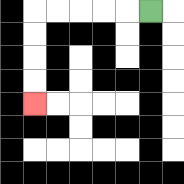{'start': '[6, 0]', 'end': '[1, 4]', 'path_directions': 'L,L,L,L,L,D,D,D,D', 'path_coordinates': '[[6, 0], [5, 0], [4, 0], [3, 0], [2, 0], [1, 0], [1, 1], [1, 2], [1, 3], [1, 4]]'}